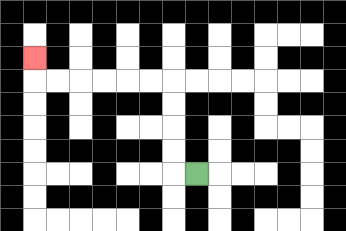{'start': '[8, 7]', 'end': '[1, 2]', 'path_directions': 'L,U,U,U,U,L,L,L,L,L,L,U', 'path_coordinates': '[[8, 7], [7, 7], [7, 6], [7, 5], [7, 4], [7, 3], [6, 3], [5, 3], [4, 3], [3, 3], [2, 3], [1, 3], [1, 2]]'}